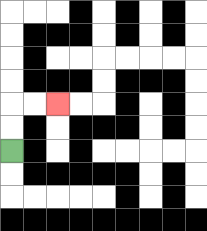{'start': '[0, 6]', 'end': '[2, 4]', 'path_directions': 'U,U,R,R', 'path_coordinates': '[[0, 6], [0, 5], [0, 4], [1, 4], [2, 4]]'}